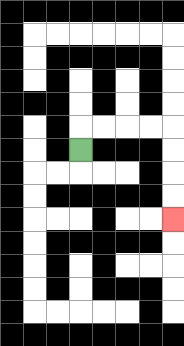{'start': '[3, 6]', 'end': '[7, 9]', 'path_directions': 'U,R,R,R,R,D,D,D,D', 'path_coordinates': '[[3, 6], [3, 5], [4, 5], [5, 5], [6, 5], [7, 5], [7, 6], [7, 7], [7, 8], [7, 9]]'}